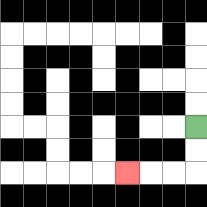{'start': '[8, 5]', 'end': '[5, 7]', 'path_directions': 'D,D,L,L,L', 'path_coordinates': '[[8, 5], [8, 6], [8, 7], [7, 7], [6, 7], [5, 7]]'}